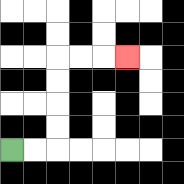{'start': '[0, 6]', 'end': '[5, 2]', 'path_directions': 'R,R,U,U,U,U,R,R,R', 'path_coordinates': '[[0, 6], [1, 6], [2, 6], [2, 5], [2, 4], [2, 3], [2, 2], [3, 2], [4, 2], [5, 2]]'}